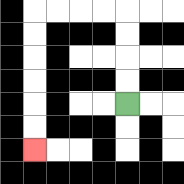{'start': '[5, 4]', 'end': '[1, 6]', 'path_directions': 'U,U,U,U,L,L,L,L,D,D,D,D,D,D', 'path_coordinates': '[[5, 4], [5, 3], [5, 2], [5, 1], [5, 0], [4, 0], [3, 0], [2, 0], [1, 0], [1, 1], [1, 2], [1, 3], [1, 4], [1, 5], [1, 6]]'}